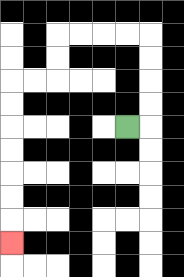{'start': '[5, 5]', 'end': '[0, 10]', 'path_directions': 'R,U,U,U,U,L,L,L,L,D,D,L,L,D,D,D,D,D,D,D', 'path_coordinates': '[[5, 5], [6, 5], [6, 4], [6, 3], [6, 2], [6, 1], [5, 1], [4, 1], [3, 1], [2, 1], [2, 2], [2, 3], [1, 3], [0, 3], [0, 4], [0, 5], [0, 6], [0, 7], [0, 8], [0, 9], [0, 10]]'}